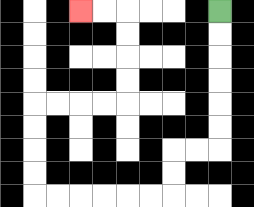{'start': '[9, 0]', 'end': '[3, 0]', 'path_directions': 'D,D,D,D,D,D,L,L,D,D,L,L,L,L,L,L,U,U,U,U,R,R,R,R,U,U,U,U,L,L', 'path_coordinates': '[[9, 0], [9, 1], [9, 2], [9, 3], [9, 4], [9, 5], [9, 6], [8, 6], [7, 6], [7, 7], [7, 8], [6, 8], [5, 8], [4, 8], [3, 8], [2, 8], [1, 8], [1, 7], [1, 6], [1, 5], [1, 4], [2, 4], [3, 4], [4, 4], [5, 4], [5, 3], [5, 2], [5, 1], [5, 0], [4, 0], [3, 0]]'}